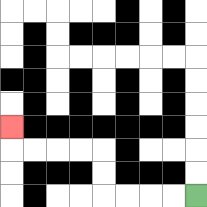{'start': '[8, 8]', 'end': '[0, 5]', 'path_directions': 'L,L,L,L,U,U,L,L,L,L,U', 'path_coordinates': '[[8, 8], [7, 8], [6, 8], [5, 8], [4, 8], [4, 7], [4, 6], [3, 6], [2, 6], [1, 6], [0, 6], [0, 5]]'}